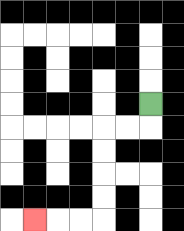{'start': '[6, 4]', 'end': '[1, 9]', 'path_directions': 'D,L,L,D,D,D,D,L,L,L', 'path_coordinates': '[[6, 4], [6, 5], [5, 5], [4, 5], [4, 6], [4, 7], [4, 8], [4, 9], [3, 9], [2, 9], [1, 9]]'}